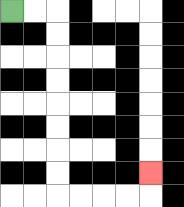{'start': '[0, 0]', 'end': '[6, 7]', 'path_directions': 'R,R,D,D,D,D,D,D,D,D,R,R,R,R,U', 'path_coordinates': '[[0, 0], [1, 0], [2, 0], [2, 1], [2, 2], [2, 3], [2, 4], [2, 5], [2, 6], [2, 7], [2, 8], [3, 8], [4, 8], [5, 8], [6, 8], [6, 7]]'}